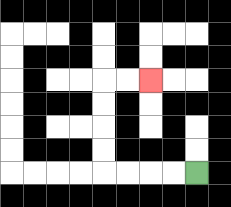{'start': '[8, 7]', 'end': '[6, 3]', 'path_directions': 'L,L,L,L,U,U,U,U,R,R', 'path_coordinates': '[[8, 7], [7, 7], [6, 7], [5, 7], [4, 7], [4, 6], [4, 5], [4, 4], [4, 3], [5, 3], [6, 3]]'}